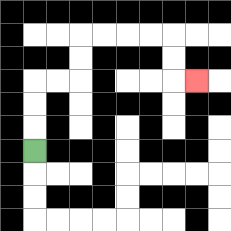{'start': '[1, 6]', 'end': '[8, 3]', 'path_directions': 'U,U,U,R,R,U,U,R,R,R,R,D,D,R', 'path_coordinates': '[[1, 6], [1, 5], [1, 4], [1, 3], [2, 3], [3, 3], [3, 2], [3, 1], [4, 1], [5, 1], [6, 1], [7, 1], [7, 2], [7, 3], [8, 3]]'}